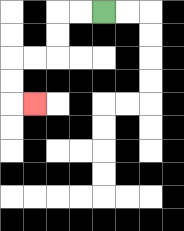{'start': '[4, 0]', 'end': '[1, 4]', 'path_directions': 'L,L,D,D,L,L,D,D,R', 'path_coordinates': '[[4, 0], [3, 0], [2, 0], [2, 1], [2, 2], [1, 2], [0, 2], [0, 3], [0, 4], [1, 4]]'}